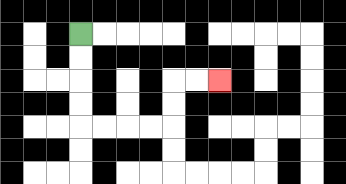{'start': '[3, 1]', 'end': '[9, 3]', 'path_directions': 'D,D,D,D,R,R,R,R,U,U,R,R', 'path_coordinates': '[[3, 1], [3, 2], [3, 3], [3, 4], [3, 5], [4, 5], [5, 5], [6, 5], [7, 5], [7, 4], [7, 3], [8, 3], [9, 3]]'}